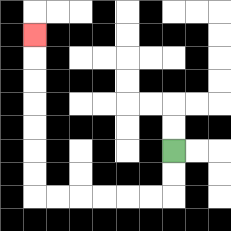{'start': '[7, 6]', 'end': '[1, 1]', 'path_directions': 'D,D,L,L,L,L,L,L,U,U,U,U,U,U,U', 'path_coordinates': '[[7, 6], [7, 7], [7, 8], [6, 8], [5, 8], [4, 8], [3, 8], [2, 8], [1, 8], [1, 7], [1, 6], [1, 5], [1, 4], [1, 3], [1, 2], [1, 1]]'}